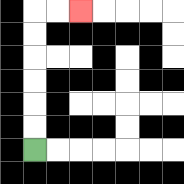{'start': '[1, 6]', 'end': '[3, 0]', 'path_directions': 'U,U,U,U,U,U,R,R', 'path_coordinates': '[[1, 6], [1, 5], [1, 4], [1, 3], [1, 2], [1, 1], [1, 0], [2, 0], [3, 0]]'}